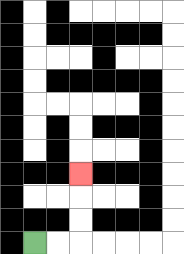{'start': '[1, 10]', 'end': '[3, 7]', 'path_directions': 'R,R,U,U,U', 'path_coordinates': '[[1, 10], [2, 10], [3, 10], [3, 9], [3, 8], [3, 7]]'}